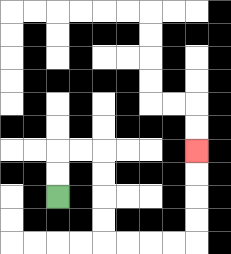{'start': '[2, 8]', 'end': '[8, 6]', 'path_directions': 'U,U,R,R,D,D,D,D,R,R,R,R,U,U,U,U', 'path_coordinates': '[[2, 8], [2, 7], [2, 6], [3, 6], [4, 6], [4, 7], [4, 8], [4, 9], [4, 10], [5, 10], [6, 10], [7, 10], [8, 10], [8, 9], [8, 8], [8, 7], [8, 6]]'}